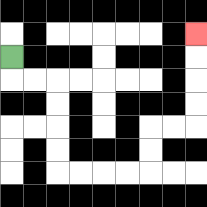{'start': '[0, 2]', 'end': '[8, 1]', 'path_directions': 'D,R,R,D,D,D,D,R,R,R,R,U,U,R,R,U,U,U,U', 'path_coordinates': '[[0, 2], [0, 3], [1, 3], [2, 3], [2, 4], [2, 5], [2, 6], [2, 7], [3, 7], [4, 7], [5, 7], [6, 7], [6, 6], [6, 5], [7, 5], [8, 5], [8, 4], [8, 3], [8, 2], [8, 1]]'}